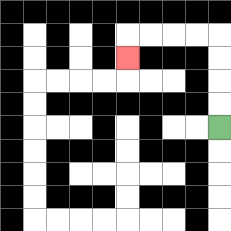{'start': '[9, 5]', 'end': '[5, 2]', 'path_directions': 'U,U,U,U,L,L,L,L,D', 'path_coordinates': '[[9, 5], [9, 4], [9, 3], [9, 2], [9, 1], [8, 1], [7, 1], [6, 1], [5, 1], [5, 2]]'}